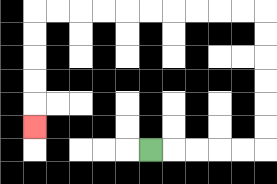{'start': '[6, 6]', 'end': '[1, 5]', 'path_directions': 'R,R,R,R,R,U,U,U,U,U,U,L,L,L,L,L,L,L,L,L,L,D,D,D,D,D', 'path_coordinates': '[[6, 6], [7, 6], [8, 6], [9, 6], [10, 6], [11, 6], [11, 5], [11, 4], [11, 3], [11, 2], [11, 1], [11, 0], [10, 0], [9, 0], [8, 0], [7, 0], [6, 0], [5, 0], [4, 0], [3, 0], [2, 0], [1, 0], [1, 1], [1, 2], [1, 3], [1, 4], [1, 5]]'}